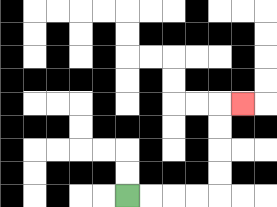{'start': '[5, 8]', 'end': '[10, 4]', 'path_directions': 'R,R,R,R,U,U,U,U,R', 'path_coordinates': '[[5, 8], [6, 8], [7, 8], [8, 8], [9, 8], [9, 7], [9, 6], [9, 5], [9, 4], [10, 4]]'}